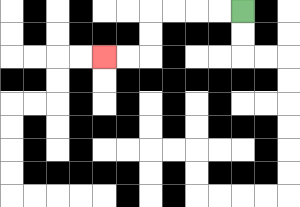{'start': '[10, 0]', 'end': '[4, 2]', 'path_directions': 'L,L,L,L,D,D,L,L', 'path_coordinates': '[[10, 0], [9, 0], [8, 0], [7, 0], [6, 0], [6, 1], [6, 2], [5, 2], [4, 2]]'}